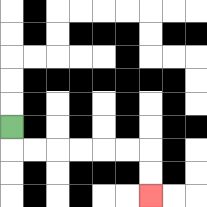{'start': '[0, 5]', 'end': '[6, 8]', 'path_directions': 'D,R,R,R,R,R,R,D,D', 'path_coordinates': '[[0, 5], [0, 6], [1, 6], [2, 6], [3, 6], [4, 6], [5, 6], [6, 6], [6, 7], [6, 8]]'}